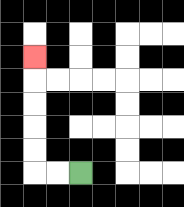{'start': '[3, 7]', 'end': '[1, 2]', 'path_directions': 'L,L,U,U,U,U,U', 'path_coordinates': '[[3, 7], [2, 7], [1, 7], [1, 6], [1, 5], [1, 4], [1, 3], [1, 2]]'}